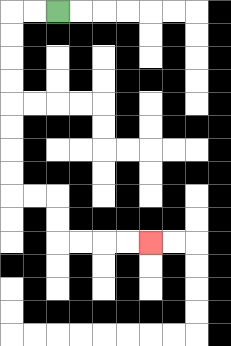{'start': '[2, 0]', 'end': '[6, 10]', 'path_directions': 'L,L,D,D,D,D,D,D,D,D,R,R,D,D,R,R,R,R', 'path_coordinates': '[[2, 0], [1, 0], [0, 0], [0, 1], [0, 2], [0, 3], [0, 4], [0, 5], [0, 6], [0, 7], [0, 8], [1, 8], [2, 8], [2, 9], [2, 10], [3, 10], [4, 10], [5, 10], [6, 10]]'}